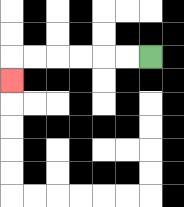{'start': '[6, 2]', 'end': '[0, 3]', 'path_directions': 'L,L,L,L,L,L,D', 'path_coordinates': '[[6, 2], [5, 2], [4, 2], [3, 2], [2, 2], [1, 2], [0, 2], [0, 3]]'}